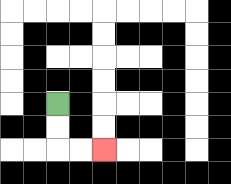{'start': '[2, 4]', 'end': '[4, 6]', 'path_directions': 'D,D,R,R', 'path_coordinates': '[[2, 4], [2, 5], [2, 6], [3, 6], [4, 6]]'}